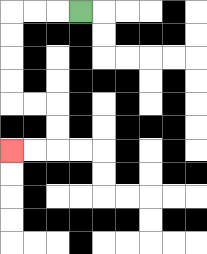{'start': '[3, 0]', 'end': '[0, 6]', 'path_directions': 'L,L,L,D,D,D,D,R,R,D,D,L,L', 'path_coordinates': '[[3, 0], [2, 0], [1, 0], [0, 0], [0, 1], [0, 2], [0, 3], [0, 4], [1, 4], [2, 4], [2, 5], [2, 6], [1, 6], [0, 6]]'}